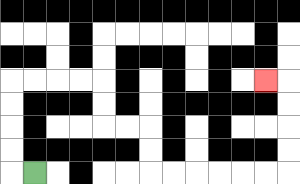{'start': '[1, 7]', 'end': '[11, 3]', 'path_directions': 'L,U,U,U,U,R,R,R,R,D,D,R,R,D,D,R,R,R,R,R,R,U,U,U,U,L', 'path_coordinates': '[[1, 7], [0, 7], [0, 6], [0, 5], [0, 4], [0, 3], [1, 3], [2, 3], [3, 3], [4, 3], [4, 4], [4, 5], [5, 5], [6, 5], [6, 6], [6, 7], [7, 7], [8, 7], [9, 7], [10, 7], [11, 7], [12, 7], [12, 6], [12, 5], [12, 4], [12, 3], [11, 3]]'}